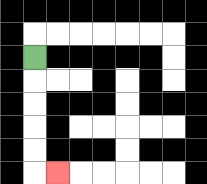{'start': '[1, 2]', 'end': '[2, 7]', 'path_directions': 'D,D,D,D,D,R', 'path_coordinates': '[[1, 2], [1, 3], [1, 4], [1, 5], [1, 6], [1, 7], [2, 7]]'}